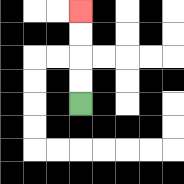{'start': '[3, 4]', 'end': '[3, 0]', 'path_directions': 'U,U,U,U', 'path_coordinates': '[[3, 4], [3, 3], [3, 2], [3, 1], [3, 0]]'}